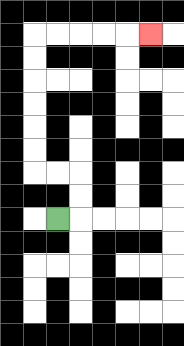{'start': '[2, 9]', 'end': '[6, 1]', 'path_directions': 'R,U,U,L,L,U,U,U,U,U,U,R,R,R,R,R', 'path_coordinates': '[[2, 9], [3, 9], [3, 8], [3, 7], [2, 7], [1, 7], [1, 6], [1, 5], [1, 4], [1, 3], [1, 2], [1, 1], [2, 1], [3, 1], [4, 1], [5, 1], [6, 1]]'}